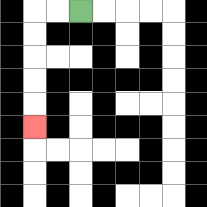{'start': '[3, 0]', 'end': '[1, 5]', 'path_directions': 'L,L,D,D,D,D,D', 'path_coordinates': '[[3, 0], [2, 0], [1, 0], [1, 1], [1, 2], [1, 3], [1, 4], [1, 5]]'}